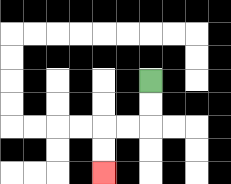{'start': '[6, 3]', 'end': '[4, 7]', 'path_directions': 'D,D,L,L,D,D', 'path_coordinates': '[[6, 3], [6, 4], [6, 5], [5, 5], [4, 5], [4, 6], [4, 7]]'}